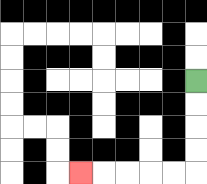{'start': '[8, 3]', 'end': '[3, 7]', 'path_directions': 'D,D,D,D,L,L,L,L,L', 'path_coordinates': '[[8, 3], [8, 4], [8, 5], [8, 6], [8, 7], [7, 7], [6, 7], [5, 7], [4, 7], [3, 7]]'}